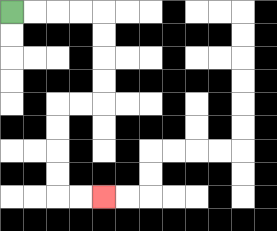{'start': '[0, 0]', 'end': '[4, 8]', 'path_directions': 'R,R,R,R,D,D,D,D,L,L,D,D,D,D,R,R', 'path_coordinates': '[[0, 0], [1, 0], [2, 0], [3, 0], [4, 0], [4, 1], [4, 2], [4, 3], [4, 4], [3, 4], [2, 4], [2, 5], [2, 6], [2, 7], [2, 8], [3, 8], [4, 8]]'}